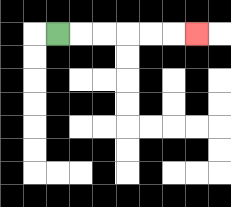{'start': '[2, 1]', 'end': '[8, 1]', 'path_directions': 'R,R,R,R,R,R', 'path_coordinates': '[[2, 1], [3, 1], [4, 1], [5, 1], [6, 1], [7, 1], [8, 1]]'}